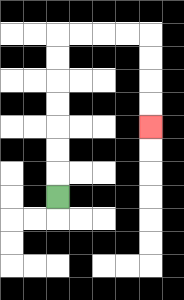{'start': '[2, 8]', 'end': '[6, 5]', 'path_directions': 'U,U,U,U,U,U,U,R,R,R,R,D,D,D,D', 'path_coordinates': '[[2, 8], [2, 7], [2, 6], [2, 5], [2, 4], [2, 3], [2, 2], [2, 1], [3, 1], [4, 1], [5, 1], [6, 1], [6, 2], [6, 3], [6, 4], [6, 5]]'}